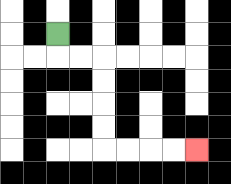{'start': '[2, 1]', 'end': '[8, 6]', 'path_directions': 'D,R,R,D,D,D,D,R,R,R,R', 'path_coordinates': '[[2, 1], [2, 2], [3, 2], [4, 2], [4, 3], [4, 4], [4, 5], [4, 6], [5, 6], [6, 6], [7, 6], [8, 6]]'}